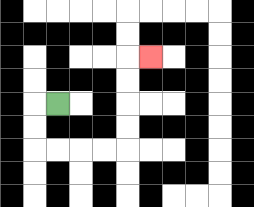{'start': '[2, 4]', 'end': '[6, 2]', 'path_directions': 'L,D,D,R,R,R,R,U,U,U,U,R', 'path_coordinates': '[[2, 4], [1, 4], [1, 5], [1, 6], [2, 6], [3, 6], [4, 6], [5, 6], [5, 5], [5, 4], [5, 3], [5, 2], [6, 2]]'}